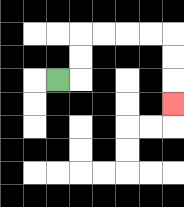{'start': '[2, 3]', 'end': '[7, 4]', 'path_directions': 'R,U,U,R,R,R,R,D,D,D', 'path_coordinates': '[[2, 3], [3, 3], [3, 2], [3, 1], [4, 1], [5, 1], [6, 1], [7, 1], [7, 2], [7, 3], [7, 4]]'}